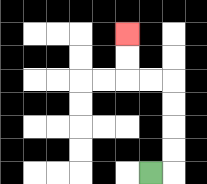{'start': '[6, 7]', 'end': '[5, 1]', 'path_directions': 'R,U,U,U,U,L,L,U,U', 'path_coordinates': '[[6, 7], [7, 7], [7, 6], [7, 5], [7, 4], [7, 3], [6, 3], [5, 3], [5, 2], [5, 1]]'}